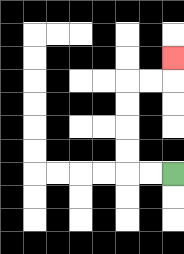{'start': '[7, 7]', 'end': '[7, 2]', 'path_directions': 'L,L,U,U,U,U,R,R,U', 'path_coordinates': '[[7, 7], [6, 7], [5, 7], [5, 6], [5, 5], [5, 4], [5, 3], [6, 3], [7, 3], [7, 2]]'}